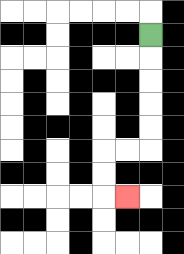{'start': '[6, 1]', 'end': '[5, 8]', 'path_directions': 'D,D,D,D,D,L,L,D,D,R', 'path_coordinates': '[[6, 1], [6, 2], [6, 3], [6, 4], [6, 5], [6, 6], [5, 6], [4, 6], [4, 7], [4, 8], [5, 8]]'}